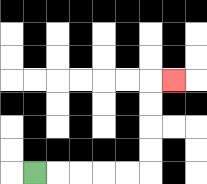{'start': '[1, 7]', 'end': '[7, 3]', 'path_directions': 'R,R,R,R,R,U,U,U,U,R', 'path_coordinates': '[[1, 7], [2, 7], [3, 7], [4, 7], [5, 7], [6, 7], [6, 6], [6, 5], [6, 4], [6, 3], [7, 3]]'}